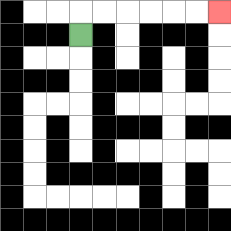{'start': '[3, 1]', 'end': '[9, 0]', 'path_directions': 'U,R,R,R,R,R,R', 'path_coordinates': '[[3, 1], [3, 0], [4, 0], [5, 0], [6, 0], [7, 0], [8, 0], [9, 0]]'}